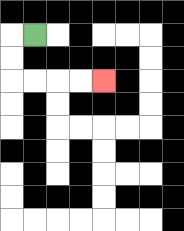{'start': '[1, 1]', 'end': '[4, 3]', 'path_directions': 'L,D,D,R,R,R,R', 'path_coordinates': '[[1, 1], [0, 1], [0, 2], [0, 3], [1, 3], [2, 3], [3, 3], [4, 3]]'}